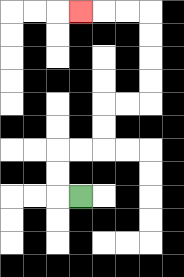{'start': '[3, 8]', 'end': '[3, 0]', 'path_directions': 'L,U,U,R,R,U,U,R,R,U,U,U,U,L,L,L', 'path_coordinates': '[[3, 8], [2, 8], [2, 7], [2, 6], [3, 6], [4, 6], [4, 5], [4, 4], [5, 4], [6, 4], [6, 3], [6, 2], [6, 1], [6, 0], [5, 0], [4, 0], [3, 0]]'}